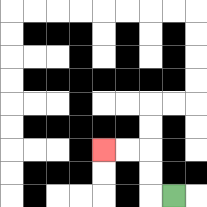{'start': '[7, 8]', 'end': '[4, 6]', 'path_directions': 'L,U,U,L,L', 'path_coordinates': '[[7, 8], [6, 8], [6, 7], [6, 6], [5, 6], [4, 6]]'}